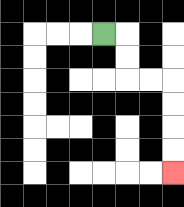{'start': '[4, 1]', 'end': '[7, 7]', 'path_directions': 'R,D,D,R,R,D,D,D,D', 'path_coordinates': '[[4, 1], [5, 1], [5, 2], [5, 3], [6, 3], [7, 3], [7, 4], [7, 5], [7, 6], [7, 7]]'}